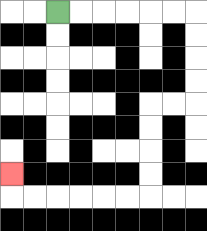{'start': '[2, 0]', 'end': '[0, 7]', 'path_directions': 'R,R,R,R,R,R,D,D,D,D,L,L,D,D,D,D,L,L,L,L,L,L,U', 'path_coordinates': '[[2, 0], [3, 0], [4, 0], [5, 0], [6, 0], [7, 0], [8, 0], [8, 1], [8, 2], [8, 3], [8, 4], [7, 4], [6, 4], [6, 5], [6, 6], [6, 7], [6, 8], [5, 8], [4, 8], [3, 8], [2, 8], [1, 8], [0, 8], [0, 7]]'}